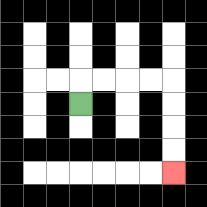{'start': '[3, 4]', 'end': '[7, 7]', 'path_directions': 'U,R,R,R,R,D,D,D,D', 'path_coordinates': '[[3, 4], [3, 3], [4, 3], [5, 3], [6, 3], [7, 3], [7, 4], [7, 5], [7, 6], [7, 7]]'}